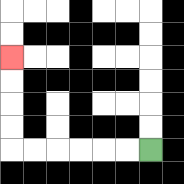{'start': '[6, 6]', 'end': '[0, 2]', 'path_directions': 'L,L,L,L,L,L,U,U,U,U', 'path_coordinates': '[[6, 6], [5, 6], [4, 6], [3, 6], [2, 6], [1, 6], [0, 6], [0, 5], [0, 4], [0, 3], [0, 2]]'}